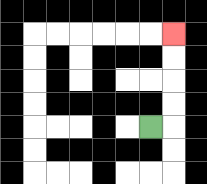{'start': '[6, 5]', 'end': '[7, 1]', 'path_directions': 'R,U,U,U,U', 'path_coordinates': '[[6, 5], [7, 5], [7, 4], [7, 3], [7, 2], [7, 1]]'}